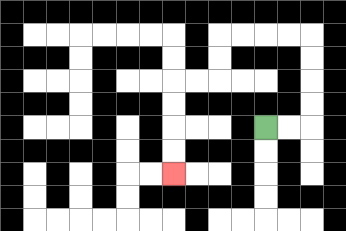{'start': '[11, 5]', 'end': '[7, 7]', 'path_directions': 'R,R,U,U,U,U,L,L,L,L,D,D,L,L,D,D,D,D', 'path_coordinates': '[[11, 5], [12, 5], [13, 5], [13, 4], [13, 3], [13, 2], [13, 1], [12, 1], [11, 1], [10, 1], [9, 1], [9, 2], [9, 3], [8, 3], [7, 3], [7, 4], [7, 5], [7, 6], [7, 7]]'}